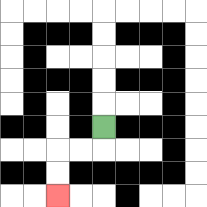{'start': '[4, 5]', 'end': '[2, 8]', 'path_directions': 'D,L,L,D,D', 'path_coordinates': '[[4, 5], [4, 6], [3, 6], [2, 6], [2, 7], [2, 8]]'}